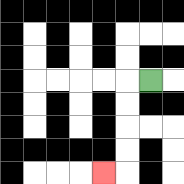{'start': '[6, 3]', 'end': '[4, 7]', 'path_directions': 'L,D,D,D,D,L', 'path_coordinates': '[[6, 3], [5, 3], [5, 4], [5, 5], [5, 6], [5, 7], [4, 7]]'}